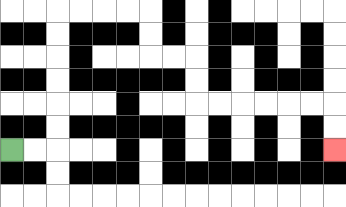{'start': '[0, 6]', 'end': '[14, 6]', 'path_directions': 'R,R,U,U,U,U,U,U,R,R,R,R,D,D,R,R,D,D,R,R,R,R,R,R,D,D', 'path_coordinates': '[[0, 6], [1, 6], [2, 6], [2, 5], [2, 4], [2, 3], [2, 2], [2, 1], [2, 0], [3, 0], [4, 0], [5, 0], [6, 0], [6, 1], [6, 2], [7, 2], [8, 2], [8, 3], [8, 4], [9, 4], [10, 4], [11, 4], [12, 4], [13, 4], [14, 4], [14, 5], [14, 6]]'}